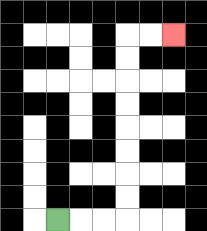{'start': '[2, 9]', 'end': '[7, 1]', 'path_directions': 'R,R,R,U,U,U,U,U,U,U,U,R,R', 'path_coordinates': '[[2, 9], [3, 9], [4, 9], [5, 9], [5, 8], [5, 7], [5, 6], [5, 5], [5, 4], [5, 3], [5, 2], [5, 1], [6, 1], [7, 1]]'}